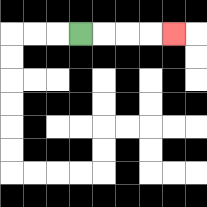{'start': '[3, 1]', 'end': '[7, 1]', 'path_directions': 'R,R,R,R', 'path_coordinates': '[[3, 1], [4, 1], [5, 1], [6, 1], [7, 1]]'}